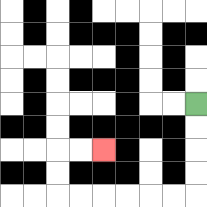{'start': '[8, 4]', 'end': '[4, 6]', 'path_directions': 'D,D,D,D,L,L,L,L,L,L,U,U,R,R', 'path_coordinates': '[[8, 4], [8, 5], [8, 6], [8, 7], [8, 8], [7, 8], [6, 8], [5, 8], [4, 8], [3, 8], [2, 8], [2, 7], [2, 6], [3, 6], [4, 6]]'}